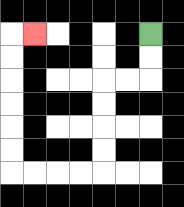{'start': '[6, 1]', 'end': '[1, 1]', 'path_directions': 'D,D,L,L,D,D,D,D,L,L,L,L,U,U,U,U,U,U,R', 'path_coordinates': '[[6, 1], [6, 2], [6, 3], [5, 3], [4, 3], [4, 4], [4, 5], [4, 6], [4, 7], [3, 7], [2, 7], [1, 7], [0, 7], [0, 6], [0, 5], [0, 4], [0, 3], [0, 2], [0, 1], [1, 1]]'}